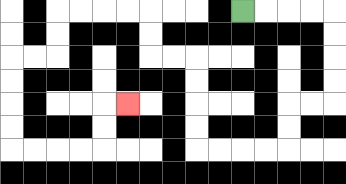{'start': '[10, 0]', 'end': '[5, 4]', 'path_directions': 'R,R,R,R,D,D,D,D,L,L,D,D,L,L,L,L,U,U,U,U,L,L,U,U,L,L,L,L,D,D,L,L,D,D,D,D,R,R,R,R,U,U,R', 'path_coordinates': '[[10, 0], [11, 0], [12, 0], [13, 0], [14, 0], [14, 1], [14, 2], [14, 3], [14, 4], [13, 4], [12, 4], [12, 5], [12, 6], [11, 6], [10, 6], [9, 6], [8, 6], [8, 5], [8, 4], [8, 3], [8, 2], [7, 2], [6, 2], [6, 1], [6, 0], [5, 0], [4, 0], [3, 0], [2, 0], [2, 1], [2, 2], [1, 2], [0, 2], [0, 3], [0, 4], [0, 5], [0, 6], [1, 6], [2, 6], [3, 6], [4, 6], [4, 5], [4, 4], [5, 4]]'}